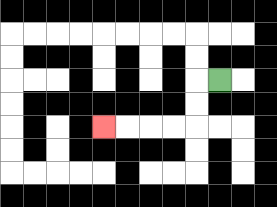{'start': '[9, 3]', 'end': '[4, 5]', 'path_directions': 'L,D,D,L,L,L,L', 'path_coordinates': '[[9, 3], [8, 3], [8, 4], [8, 5], [7, 5], [6, 5], [5, 5], [4, 5]]'}